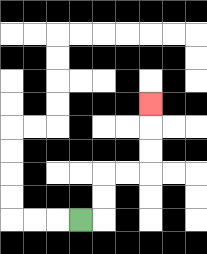{'start': '[3, 9]', 'end': '[6, 4]', 'path_directions': 'R,U,U,R,R,U,U,U', 'path_coordinates': '[[3, 9], [4, 9], [4, 8], [4, 7], [5, 7], [6, 7], [6, 6], [6, 5], [6, 4]]'}